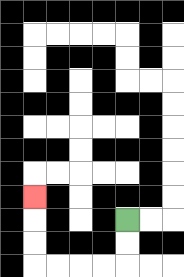{'start': '[5, 9]', 'end': '[1, 8]', 'path_directions': 'D,D,L,L,L,L,U,U,U', 'path_coordinates': '[[5, 9], [5, 10], [5, 11], [4, 11], [3, 11], [2, 11], [1, 11], [1, 10], [1, 9], [1, 8]]'}